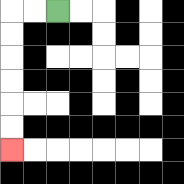{'start': '[2, 0]', 'end': '[0, 6]', 'path_directions': 'L,L,D,D,D,D,D,D', 'path_coordinates': '[[2, 0], [1, 0], [0, 0], [0, 1], [0, 2], [0, 3], [0, 4], [0, 5], [0, 6]]'}